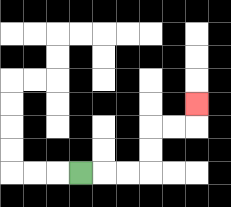{'start': '[3, 7]', 'end': '[8, 4]', 'path_directions': 'R,R,R,U,U,R,R,U', 'path_coordinates': '[[3, 7], [4, 7], [5, 7], [6, 7], [6, 6], [6, 5], [7, 5], [8, 5], [8, 4]]'}